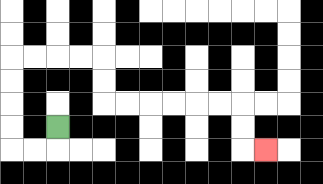{'start': '[2, 5]', 'end': '[11, 6]', 'path_directions': 'D,L,L,U,U,U,U,R,R,R,R,D,D,R,R,R,R,R,R,D,D,R', 'path_coordinates': '[[2, 5], [2, 6], [1, 6], [0, 6], [0, 5], [0, 4], [0, 3], [0, 2], [1, 2], [2, 2], [3, 2], [4, 2], [4, 3], [4, 4], [5, 4], [6, 4], [7, 4], [8, 4], [9, 4], [10, 4], [10, 5], [10, 6], [11, 6]]'}